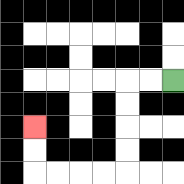{'start': '[7, 3]', 'end': '[1, 5]', 'path_directions': 'L,L,D,D,D,D,L,L,L,L,U,U', 'path_coordinates': '[[7, 3], [6, 3], [5, 3], [5, 4], [5, 5], [5, 6], [5, 7], [4, 7], [3, 7], [2, 7], [1, 7], [1, 6], [1, 5]]'}